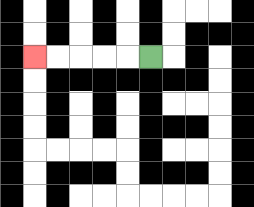{'start': '[6, 2]', 'end': '[1, 2]', 'path_directions': 'L,L,L,L,L', 'path_coordinates': '[[6, 2], [5, 2], [4, 2], [3, 2], [2, 2], [1, 2]]'}